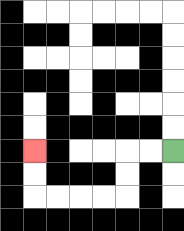{'start': '[7, 6]', 'end': '[1, 6]', 'path_directions': 'L,L,D,D,L,L,L,L,U,U', 'path_coordinates': '[[7, 6], [6, 6], [5, 6], [5, 7], [5, 8], [4, 8], [3, 8], [2, 8], [1, 8], [1, 7], [1, 6]]'}